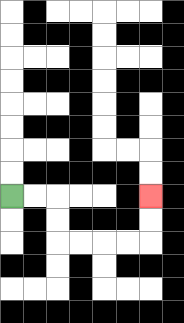{'start': '[0, 8]', 'end': '[6, 8]', 'path_directions': 'R,R,D,D,R,R,R,R,U,U', 'path_coordinates': '[[0, 8], [1, 8], [2, 8], [2, 9], [2, 10], [3, 10], [4, 10], [5, 10], [6, 10], [6, 9], [6, 8]]'}